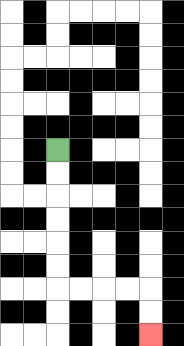{'start': '[2, 6]', 'end': '[6, 14]', 'path_directions': 'D,D,D,D,D,D,R,R,R,R,D,D', 'path_coordinates': '[[2, 6], [2, 7], [2, 8], [2, 9], [2, 10], [2, 11], [2, 12], [3, 12], [4, 12], [5, 12], [6, 12], [6, 13], [6, 14]]'}